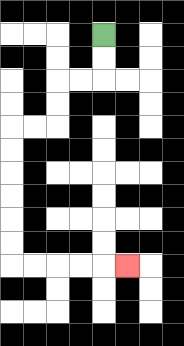{'start': '[4, 1]', 'end': '[5, 11]', 'path_directions': 'D,D,L,L,D,D,L,L,D,D,D,D,D,D,R,R,R,R,R', 'path_coordinates': '[[4, 1], [4, 2], [4, 3], [3, 3], [2, 3], [2, 4], [2, 5], [1, 5], [0, 5], [0, 6], [0, 7], [0, 8], [0, 9], [0, 10], [0, 11], [1, 11], [2, 11], [3, 11], [4, 11], [5, 11]]'}